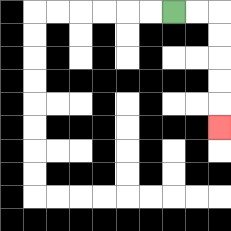{'start': '[7, 0]', 'end': '[9, 5]', 'path_directions': 'R,R,D,D,D,D,D', 'path_coordinates': '[[7, 0], [8, 0], [9, 0], [9, 1], [9, 2], [9, 3], [9, 4], [9, 5]]'}